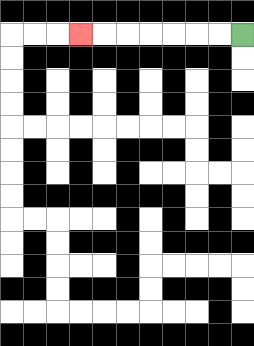{'start': '[10, 1]', 'end': '[3, 1]', 'path_directions': 'L,L,L,L,L,L,L', 'path_coordinates': '[[10, 1], [9, 1], [8, 1], [7, 1], [6, 1], [5, 1], [4, 1], [3, 1]]'}